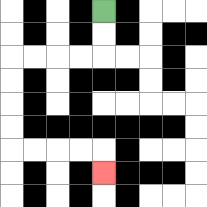{'start': '[4, 0]', 'end': '[4, 7]', 'path_directions': 'D,D,L,L,L,L,D,D,D,D,R,R,R,R,D', 'path_coordinates': '[[4, 0], [4, 1], [4, 2], [3, 2], [2, 2], [1, 2], [0, 2], [0, 3], [0, 4], [0, 5], [0, 6], [1, 6], [2, 6], [3, 6], [4, 6], [4, 7]]'}